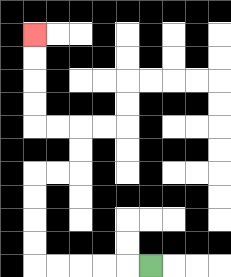{'start': '[6, 11]', 'end': '[1, 1]', 'path_directions': 'L,L,L,L,L,U,U,U,U,R,R,U,U,L,L,U,U,U,U', 'path_coordinates': '[[6, 11], [5, 11], [4, 11], [3, 11], [2, 11], [1, 11], [1, 10], [1, 9], [1, 8], [1, 7], [2, 7], [3, 7], [3, 6], [3, 5], [2, 5], [1, 5], [1, 4], [1, 3], [1, 2], [1, 1]]'}